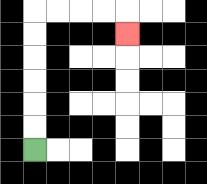{'start': '[1, 6]', 'end': '[5, 1]', 'path_directions': 'U,U,U,U,U,U,R,R,R,R,D', 'path_coordinates': '[[1, 6], [1, 5], [1, 4], [1, 3], [1, 2], [1, 1], [1, 0], [2, 0], [3, 0], [4, 0], [5, 0], [5, 1]]'}